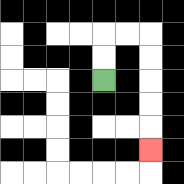{'start': '[4, 3]', 'end': '[6, 6]', 'path_directions': 'U,U,R,R,D,D,D,D,D', 'path_coordinates': '[[4, 3], [4, 2], [4, 1], [5, 1], [6, 1], [6, 2], [6, 3], [6, 4], [6, 5], [6, 6]]'}